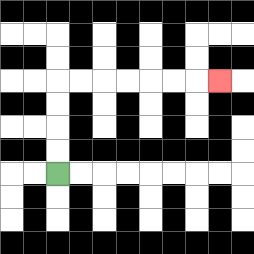{'start': '[2, 7]', 'end': '[9, 3]', 'path_directions': 'U,U,U,U,R,R,R,R,R,R,R', 'path_coordinates': '[[2, 7], [2, 6], [2, 5], [2, 4], [2, 3], [3, 3], [4, 3], [5, 3], [6, 3], [7, 3], [8, 3], [9, 3]]'}